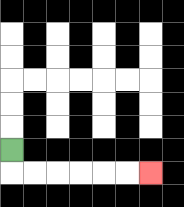{'start': '[0, 6]', 'end': '[6, 7]', 'path_directions': 'D,R,R,R,R,R,R', 'path_coordinates': '[[0, 6], [0, 7], [1, 7], [2, 7], [3, 7], [4, 7], [5, 7], [6, 7]]'}